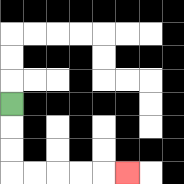{'start': '[0, 4]', 'end': '[5, 7]', 'path_directions': 'D,D,D,R,R,R,R,R', 'path_coordinates': '[[0, 4], [0, 5], [0, 6], [0, 7], [1, 7], [2, 7], [3, 7], [4, 7], [5, 7]]'}